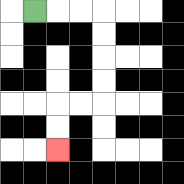{'start': '[1, 0]', 'end': '[2, 6]', 'path_directions': 'R,R,R,D,D,D,D,L,L,D,D', 'path_coordinates': '[[1, 0], [2, 0], [3, 0], [4, 0], [4, 1], [4, 2], [4, 3], [4, 4], [3, 4], [2, 4], [2, 5], [2, 6]]'}